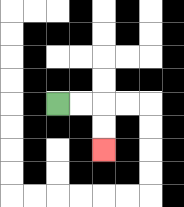{'start': '[2, 4]', 'end': '[4, 6]', 'path_directions': 'R,R,D,D', 'path_coordinates': '[[2, 4], [3, 4], [4, 4], [4, 5], [4, 6]]'}